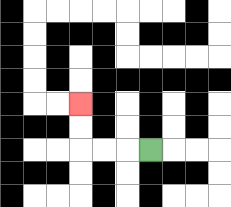{'start': '[6, 6]', 'end': '[3, 4]', 'path_directions': 'L,L,L,U,U', 'path_coordinates': '[[6, 6], [5, 6], [4, 6], [3, 6], [3, 5], [3, 4]]'}